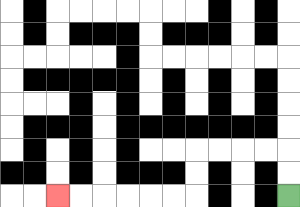{'start': '[12, 8]', 'end': '[2, 8]', 'path_directions': 'U,U,L,L,L,L,D,D,L,L,L,L,L,L', 'path_coordinates': '[[12, 8], [12, 7], [12, 6], [11, 6], [10, 6], [9, 6], [8, 6], [8, 7], [8, 8], [7, 8], [6, 8], [5, 8], [4, 8], [3, 8], [2, 8]]'}